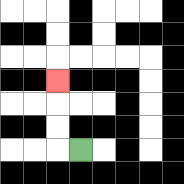{'start': '[3, 6]', 'end': '[2, 3]', 'path_directions': 'L,U,U,U', 'path_coordinates': '[[3, 6], [2, 6], [2, 5], [2, 4], [2, 3]]'}